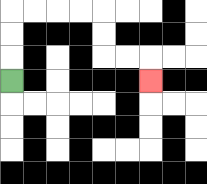{'start': '[0, 3]', 'end': '[6, 3]', 'path_directions': 'U,U,U,R,R,R,R,D,D,R,R,D', 'path_coordinates': '[[0, 3], [0, 2], [0, 1], [0, 0], [1, 0], [2, 0], [3, 0], [4, 0], [4, 1], [4, 2], [5, 2], [6, 2], [6, 3]]'}